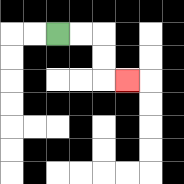{'start': '[2, 1]', 'end': '[5, 3]', 'path_directions': 'R,R,D,D,R', 'path_coordinates': '[[2, 1], [3, 1], [4, 1], [4, 2], [4, 3], [5, 3]]'}